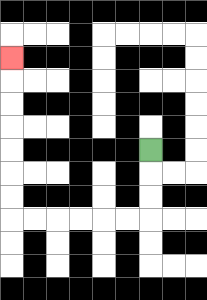{'start': '[6, 6]', 'end': '[0, 2]', 'path_directions': 'D,D,D,L,L,L,L,L,L,U,U,U,U,U,U,U', 'path_coordinates': '[[6, 6], [6, 7], [6, 8], [6, 9], [5, 9], [4, 9], [3, 9], [2, 9], [1, 9], [0, 9], [0, 8], [0, 7], [0, 6], [0, 5], [0, 4], [0, 3], [0, 2]]'}